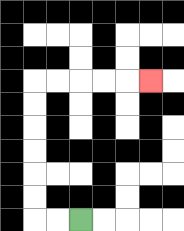{'start': '[3, 9]', 'end': '[6, 3]', 'path_directions': 'L,L,U,U,U,U,U,U,R,R,R,R,R', 'path_coordinates': '[[3, 9], [2, 9], [1, 9], [1, 8], [1, 7], [1, 6], [1, 5], [1, 4], [1, 3], [2, 3], [3, 3], [4, 3], [5, 3], [6, 3]]'}